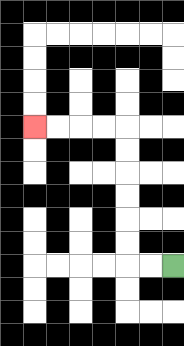{'start': '[7, 11]', 'end': '[1, 5]', 'path_directions': 'L,L,U,U,U,U,U,U,L,L,L,L', 'path_coordinates': '[[7, 11], [6, 11], [5, 11], [5, 10], [5, 9], [5, 8], [5, 7], [5, 6], [5, 5], [4, 5], [3, 5], [2, 5], [1, 5]]'}